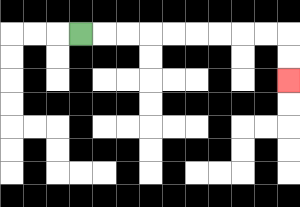{'start': '[3, 1]', 'end': '[12, 3]', 'path_directions': 'R,R,R,R,R,R,R,R,R,D,D', 'path_coordinates': '[[3, 1], [4, 1], [5, 1], [6, 1], [7, 1], [8, 1], [9, 1], [10, 1], [11, 1], [12, 1], [12, 2], [12, 3]]'}